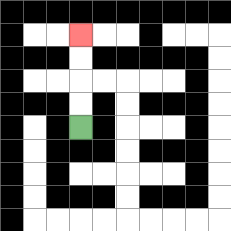{'start': '[3, 5]', 'end': '[3, 1]', 'path_directions': 'U,U,U,U', 'path_coordinates': '[[3, 5], [3, 4], [3, 3], [3, 2], [3, 1]]'}